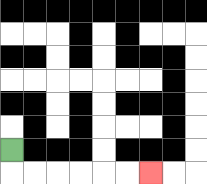{'start': '[0, 6]', 'end': '[6, 7]', 'path_directions': 'D,R,R,R,R,R,R', 'path_coordinates': '[[0, 6], [0, 7], [1, 7], [2, 7], [3, 7], [4, 7], [5, 7], [6, 7]]'}